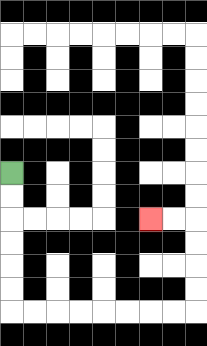{'start': '[0, 7]', 'end': '[6, 9]', 'path_directions': 'D,D,D,D,D,D,R,R,R,R,R,R,R,R,U,U,U,U,L,L', 'path_coordinates': '[[0, 7], [0, 8], [0, 9], [0, 10], [0, 11], [0, 12], [0, 13], [1, 13], [2, 13], [3, 13], [4, 13], [5, 13], [6, 13], [7, 13], [8, 13], [8, 12], [8, 11], [8, 10], [8, 9], [7, 9], [6, 9]]'}